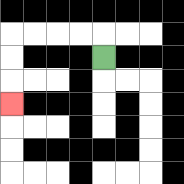{'start': '[4, 2]', 'end': '[0, 4]', 'path_directions': 'U,L,L,L,L,D,D,D', 'path_coordinates': '[[4, 2], [4, 1], [3, 1], [2, 1], [1, 1], [0, 1], [0, 2], [0, 3], [0, 4]]'}